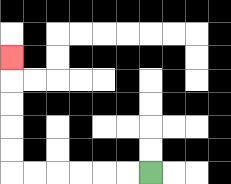{'start': '[6, 7]', 'end': '[0, 2]', 'path_directions': 'L,L,L,L,L,L,U,U,U,U,U', 'path_coordinates': '[[6, 7], [5, 7], [4, 7], [3, 7], [2, 7], [1, 7], [0, 7], [0, 6], [0, 5], [0, 4], [0, 3], [0, 2]]'}